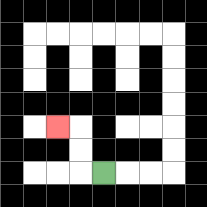{'start': '[4, 7]', 'end': '[2, 5]', 'path_directions': 'L,U,U,L', 'path_coordinates': '[[4, 7], [3, 7], [3, 6], [3, 5], [2, 5]]'}